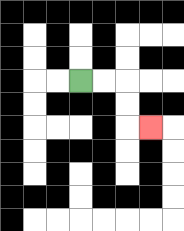{'start': '[3, 3]', 'end': '[6, 5]', 'path_directions': 'R,R,D,D,R', 'path_coordinates': '[[3, 3], [4, 3], [5, 3], [5, 4], [5, 5], [6, 5]]'}